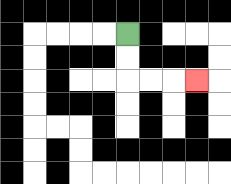{'start': '[5, 1]', 'end': '[8, 3]', 'path_directions': 'D,D,R,R,R', 'path_coordinates': '[[5, 1], [5, 2], [5, 3], [6, 3], [7, 3], [8, 3]]'}